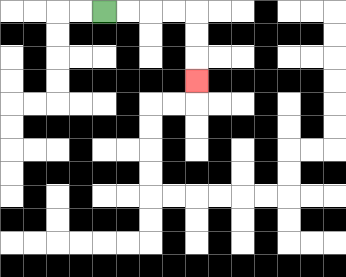{'start': '[4, 0]', 'end': '[8, 3]', 'path_directions': 'R,R,R,R,D,D,D', 'path_coordinates': '[[4, 0], [5, 0], [6, 0], [7, 0], [8, 0], [8, 1], [8, 2], [8, 3]]'}